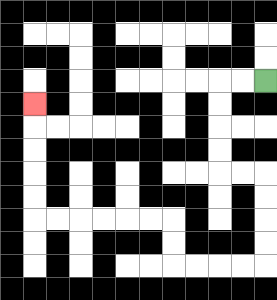{'start': '[11, 3]', 'end': '[1, 4]', 'path_directions': 'L,L,D,D,D,D,R,R,D,D,D,D,L,L,L,L,U,U,L,L,L,L,L,L,U,U,U,U,U', 'path_coordinates': '[[11, 3], [10, 3], [9, 3], [9, 4], [9, 5], [9, 6], [9, 7], [10, 7], [11, 7], [11, 8], [11, 9], [11, 10], [11, 11], [10, 11], [9, 11], [8, 11], [7, 11], [7, 10], [7, 9], [6, 9], [5, 9], [4, 9], [3, 9], [2, 9], [1, 9], [1, 8], [1, 7], [1, 6], [1, 5], [1, 4]]'}